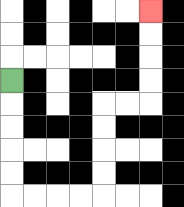{'start': '[0, 3]', 'end': '[6, 0]', 'path_directions': 'D,D,D,D,D,R,R,R,R,U,U,U,U,R,R,U,U,U,U', 'path_coordinates': '[[0, 3], [0, 4], [0, 5], [0, 6], [0, 7], [0, 8], [1, 8], [2, 8], [3, 8], [4, 8], [4, 7], [4, 6], [4, 5], [4, 4], [5, 4], [6, 4], [6, 3], [6, 2], [6, 1], [6, 0]]'}